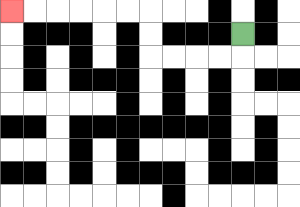{'start': '[10, 1]', 'end': '[0, 0]', 'path_directions': 'D,L,L,L,L,U,U,L,L,L,L,L,L', 'path_coordinates': '[[10, 1], [10, 2], [9, 2], [8, 2], [7, 2], [6, 2], [6, 1], [6, 0], [5, 0], [4, 0], [3, 0], [2, 0], [1, 0], [0, 0]]'}